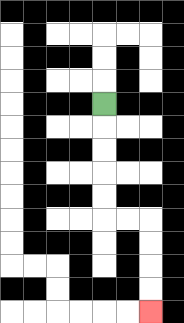{'start': '[4, 4]', 'end': '[6, 13]', 'path_directions': 'D,D,D,D,D,R,R,D,D,D,D', 'path_coordinates': '[[4, 4], [4, 5], [4, 6], [4, 7], [4, 8], [4, 9], [5, 9], [6, 9], [6, 10], [6, 11], [6, 12], [6, 13]]'}